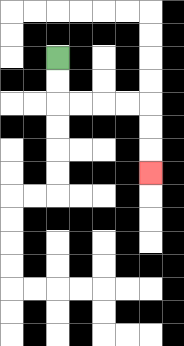{'start': '[2, 2]', 'end': '[6, 7]', 'path_directions': 'D,D,R,R,R,R,D,D,D', 'path_coordinates': '[[2, 2], [2, 3], [2, 4], [3, 4], [4, 4], [5, 4], [6, 4], [6, 5], [6, 6], [6, 7]]'}